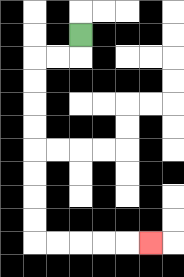{'start': '[3, 1]', 'end': '[6, 10]', 'path_directions': 'D,L,L,D,D,D,D,D,D,D,D,R,R,R,R,R', 'path_coordinates': '[[3, 1], [3, 2], [2, 2], [1, 2], [1, 3], [1, 4], [1, 5], [1, 6], [1, 7], [1, 8], [1, 9], [1, 10], [2, 10], [3, 10], [4, 10], [5, 10], [6, 10]]'}